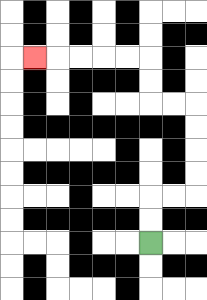{'start': '[6, 10]', 'end': '[1, 2]', 'path_directions': 'U,U,R,R,U,U,U,U,L,L,U,U,L,L,L,L,L', 'path_coordinates': '[[6, 10], [6, 9], [6, 8], [7, 8], [8, 8], [8, 7], [8, 6], [8, 5], [8, 4], [7, 4], [6, 4], [6, 3], [6, 2], [5, 2], [4, 2], [3, 2], [2, 2], [1, 2]]'}